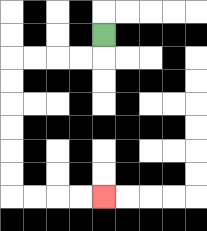{'start': '[4, 1]', 'end': '[4, 8]', 'path_directions': 'D,L,L,L,L,D,D,D,D,D,D,R,R,R,R', 'path_coordinates': '[[4, 1], [4, 2], [3, 2], [2, 2], [1, 2], [0, 2], [0, 3], [0, 4], [0, 5], [0, 6], [0, 7], [0, 8], [1, 8], [2, 8], [3, 8], [4, 8]]'}